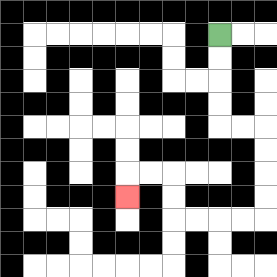{'start': '[9, 1]', 'end': '[5, 8]', 'path_directions': 'D,D,D,D,R,R,D,D,D,D,L,L,L,L,U,U,L,L,D', 'path_coordinates': '[[9, 1], [9, 2], [9, 3], [9, 4], [9, 5], [10, 5], [11, 5], [11, 6], [11, 7], [11, 8], [11, 9], [10, 9], [9, 9], [8, 9], [7, 9], [7, 8], [7, 7], [6, 7], [5, 7], [5, 8]]'}